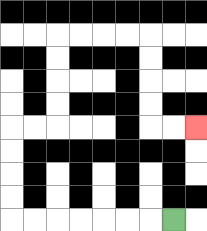{'start': '[7, 9]', 'end': '[8, 5]', 'path_directions': 'L,L,L,L,L,L,L,U,U,U,U,R,R,U,U,U,U,R,R,R,R,D,D,D,D,R,R', 'path_coordinates': '[[7, 9], [6, 9], [5, 9], [4, 9], [3, 9], [2, 9], [1, 9], [0, 9], [0, 8], [0, 7], [0, 6], [0, 5], [1, 5], [2, 5], [2, 4], [2, 3], [2, 2], [2, 1], [3, 1], [4, 1], [5, 1], [6, 1], [6, 2], [6, 3], [6, 4], [6, 5], [7, 5], [8, 5]]'}